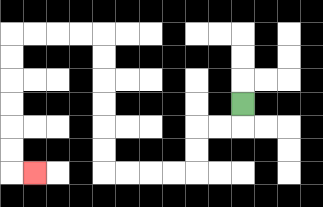{'start': '[10, 4]', 'end': '[1, 7]', 'path_directions': 'D,L,L,D,D,L,L,L,L,U,U,U,U,U,U,L,L,L,L,D,D,D,D,D,D,R', 'path_coordinates': '[[10, 4], [10, 5], [9, 5], [8, 5], [8, 6], [8, 7], [7, 7], [6, 7], [5, 7], [4, 7], [4, 6], [4, 5], [4, 4], [4, 3], [4, 2], [4, 1], [3, 1], [2, 1], [1, 1], [0, 1], [0, 2], [0, 3], [0, 4], [0, 5], [0, 6], [0, 7], [1, 7]]'}